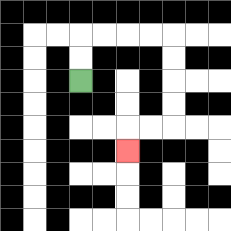{'start': '[3, 3]', 'end': '[5, 6]', 'path_directions': 'U,U,R,R,R,R,D,D,D,D,L,L,D', 'path_coordinates': '[[3, 3], [3, 2], [3, 1], [4, 1], [5, 1], [6, 1], [7, 1], [7, 2], [7, 3], [7, 4], [7, 5], [6, 5], [5, 5], [5, 6]]'}